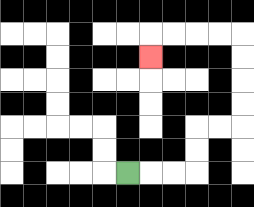{'start': '[5, 7]', 'end': '[6, 2]', 'path_directions': 'R,R,R,U,U,R,R,U,U,U,U,L,L,L,L,D', 'path_coordinates': '[[5, 7], [6, 7], [7, 7], [8, 7], [8, 6], [8, 5], [9, 5], [10, 5], [10, 4], [10, 3], [10, 2], [10, 1], [9, 1], [8, 1], [7, 1], [6, 1], [6, 2]]'}